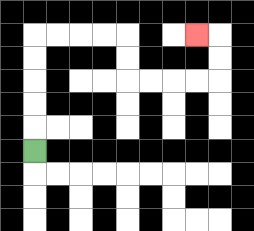{'start': '[1, 6]', 'end': '[8, 1]', 'path_directions': 'U,U,U,U,U,R,R,R,R,D,D,R,R,R,R,U,U,L', 'path_coordinates': '[[1, 6], [1, 5], [1, 4], [1, 3], [1, 2], [1, 1], [2, 1], [3, 1], [4, 1], [5, 1], [5, 2], [5, 3], [6, 3], [7, 3], [8, 3], [9, 3], [9, 2], [9, 1], [8, 1]]'}